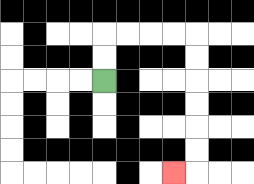{'start': '[4, 3]', 'end': '[7, 7]', 'path_directions': 'U,U,R,R,R,R,D,D,D,D,D,D,L', 'path_coordinates': '[[4, 3], [4, 2], [4, 1], [5, 1], [6, 1], [7, 1], [8, 1], [8, 2], [8, 3], [8, 4], [8, 5], [8, 6], [8, 7], [7, 7]]'}